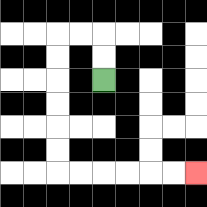{'start': '[4, 3]', 'end': '[8, 7]', 'path_directions': 'U,U,L,L,D,D,D,D,D,D,R,R,R,R,R,R', 'path_coordinates': '[[4, 3], [4, 2], [4, 1], [3, 1], [2, 1], [2, 2], [2, 3], [2, 4], [2, 5], [2, 6], [2, 7], [3, 7], [4, 7], [5, 7], [6, 7], [7, 7], [8, 7]]'}